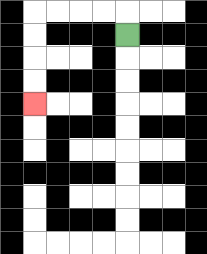{'start': '[5, 1]', 'end': '[1, 4]', 'path_directions': 'U,L,L,L,L,D,D,D,D', 'path_coordinates': '[[5, 1], [5, 0], [4, 0], [3, 0], [2, 0], [1, 0], [1, 1], [1, 2], [1, 3], [1, 4]]'}